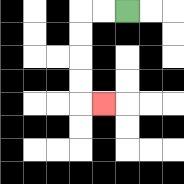{'start': '[5, 0]', 'end': '[4, 4]', 'path_directions': 'L,L,D,D,D,D,R', 'path_coordinates': '[[5, 0], [4, 0], [3, 0], [3, 1], [3, 2], [3, 3], [3, 4], [4, 4]]'}